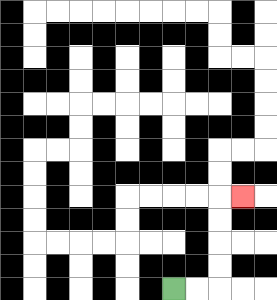{'start': '[7, 12]', 'end': '[10, 8]', 'path_directions': 'R,R,U,U,U,U,R', 'path_coordinates': '[[7, 12], [8, 12], [9, 12], [9, 11], [9, 10], [9, 9], [9, 8], [10, 8]]'}